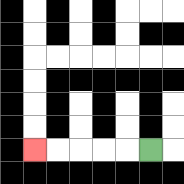{'start': '[6, 6]', 'end': '[1, 6]', 'path_directions': 'L,L,L,L,L', 'path_coordinates': '[[6, 6], [5, 6], [4, 6], [3, 6], [2, 6], [1, 6]]'}